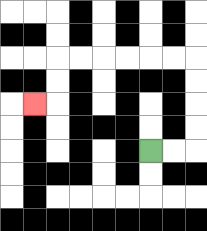{'start': '[6, 6]', 'end': '[1, 4]', 'path_directions': 'R,R,U,U,U,U,L,L,L,L,L,L,D,D,L', 'path_coordinates': '[[6, 6], [7, 6], [8, 6], [8, 5], [8, 4], [8, 3], [8, 2], [7, 2], [6, 2], [5, 2], [4, 2], [3, 2], [2, 2], [2, 3], [2, 4], [1, 4]]'}